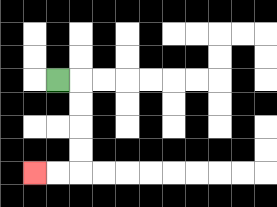{'start': '[2, 3]', 'end': '[1, 7]', 'path_directions': 'R,D,D,D,D,L,L', 'path_coordinates': '[[2, 3], [3, 3], [3, 4], [3, 5], [3, 6], [3, 7], [2, 7], [1, 7]]'}